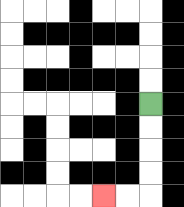{'start': '[6, 4]', 'end': '[4, 8]', 'path_directions': 'D,D,D,D,L,L', 'path_coordinates': '[[6, 4], [6, 5], [6, 6], [6, 7], [6, 8], [5, 8], [4, 8]]'}